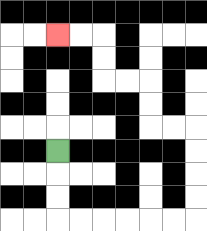{'start': '[2, 6]', 'end': '[2, 1]', 'path_directions': 'D,D,D,R,R,R,R,R,R,U,U,U,U,L,L,U,U,L,L,U,U,L,L', 'path_coordinates': '[[2, 6], [2, 7], [2, 8], [2, 9], [3, 9], [4, 9], [5, 9], [6, 9], [7, 9], [8, 9], [8, 8], [8, 7], [8, 6], [8, 5], [7, 5], [6, 5], [6, 4], [6, 3], [5, 3], [4, 3], [4, 2], [4, 1], [3, 1], [2, 1]]'}